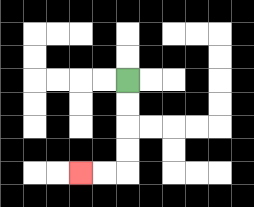{'start': '[5, 3]', 'end': '[3, 7]', 'path_directions': 'D,D,D,D,L,L', 'path_coordinates': '[[5, 3], [5, 4], [5, 5], [5, 6], [5, 7], [4, 7], [3, 7]]'}